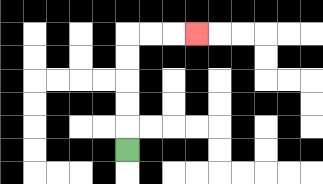{'start': '[5, 6]', 'end': '[8, 1]', 'path_directions': 'U,U,U,U,U,R,R,R', 'path_coordinates': '[[5, 6], [5, 5], [5, 4], [5, 3], [5, 2], [5, 1], [6, 1], [7, 1], [8, 1]]'}